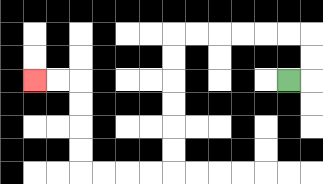{'start': '[12, 3]', 'end': '[1, 3]', 'path_directions': 'R,U,U,L,L,L,L,L,L,D,D,D,D,D,D,L,L,L,L,U,U,U,U,L,L', 'path_coordinates': '[[12, 3], [13, 3], [13, 2], [13, 1], [12, 1], [11, 1], [10, 1], [9, 1], [8, 1], [7, 1], [7, 2], [7, 3], [7, 4], [7, 5], [7, 6], [7, 7], [6, 7], [5, 7], [4, 7], [3, 7], [3, 6], [3, 5], [3, 4], [3, 3], [2, 3], [1, 3]]'}